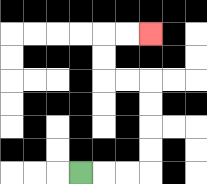{'start': '[3, 7]', 'end': '[6, 1]', 'path_directions': 'R,R,R,U,U,U,U,L,L,U,U,R,R', 'path_coordinates': '[[3, 7], [4, 7], [5, 7], [6, 7], [6, 6], [6, 5], [6, 4], [6, 3], [5, 3], [4, 3], [4, 2], [4, 1], [5, 1], [6, 1]]'}